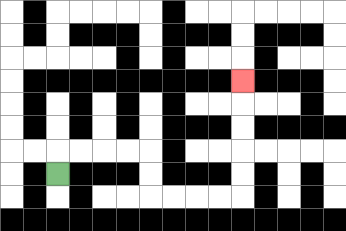{'start': '[2, 7]', 'end': '[10, 3]', 'path_directions': 'U,R,R,R,R,D,D,R,R,R,R,U,U,U,U,U', 'path_coordinates': '[[2, 7], [2, 6], [3, 6], [4, 6], [5, 6], [6, 6], [6, 7], [6, 8], [7, 8], [8, 8], [9, 8], [10, 8], [10, 7], [10, 6], [10, 5], [10, 4], [10, 3]]'}